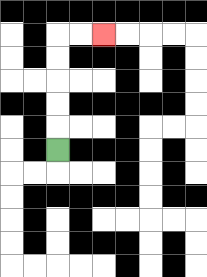{'start': '[2, 6]', 'end': '[4, 1]', 'path_directions': 'U,U,U,U,U,R,R', 'path_coordinates': '[[2, 6], [2, 5], [2, 4], [2, 3], [2, 2], [2, 1], [3, 1], [4, 1]]'}